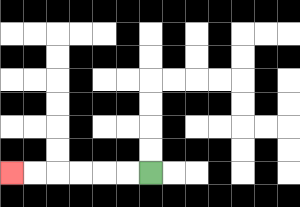{'start': '[6, 7]', 'end': '[0, 7]', 'path_directions': 'L,L,L,L,L,L', 'path_coordinates': '[[6, 7], [5, 7], [4, 7], [3, 7], [2, 7], [1, 7], [0, 7]]'}